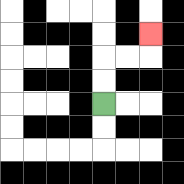{'start': '[4, 4]', 'end': '[6, 1]', 'path_directions': 'U,U,R,R,U', 'path_coordinates': '[[4, 4], [4, 3], [4, 2], [5, 2], [6, 2], [6, 1]]'}